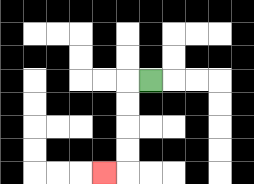{'start': '[6, 3]', 'end': '[4, 7]', 'path_directions': 'L,D,D,D,D,L', 'path_coordinates': '[[6, 3], [5, 3], [5, 4], [5, 5], [5, 6], [5, 7], [4, 7]]'}